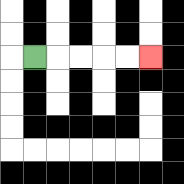{'start': '[1, 2]', 'end': '[6, 2]', 'path_directions': 'R,R,R,R,R', 'path_coordinates': '[[1, 2], [2, 2], [3, 2], [4, 2], [5, 2], [6, 2]]'}